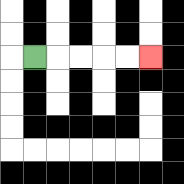{'start': '[1, 2]', 'end': '[6, 2]', 'path_directions': 'R,R,R,R,R', 'path_coordinates': '[[1, 2], [2, 2], [3, 2], [4, 2], [5, 2], [6, 2]]'}